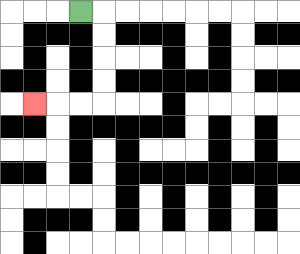{'start': '[3, 0]', 'end': '[1, 4]', 'path_directions': 'R,D,D,D,D,L,L,L', 'path_coordinates': '[[3, 0], [4, 0], [4, 1], [4, 2], [4, 3], [4, 4], [3, 4], [2, 4], [1, 4]]'}